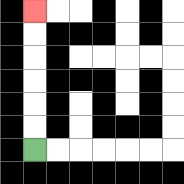{'start': '[1, 6]', 'end': '[1, 0]', 'path_directions': 'U,U,U,U,U,U', 'path_coordinates': '[[1, 6], [1, 5], [1, 4], [1, 3], [1, 2], [1, 1], [1, 0]]'}